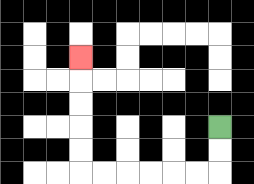{'start': '[9, 5]', 'end': '[3, 2]', 'path_directions': 'D,D,L,L,L,L,L,L,U,U,U,U,U', 'path_coordinates': '[[9, 5], [9, 6], [9, 7], [8, 7], [7, 7], [6, 7], [5, 7], [4, 7], [3, 7], [3, 6], [3, 5], [3, 4], [3, 3], [3, 2]]'}